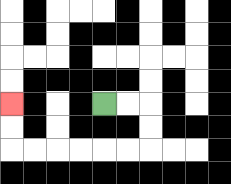{'start': '[4, 4]', 'end': '[0, 4]', 'path_directions': 'R,R,D,D,L,L,L,L,L,L,U,U', 'path_coordinates': '[[4, 4], [5, 4], [6, 4], [6, 5], [6, 6], [5, 6], [4, 6], [3, 6], [2, 6], [1, 6], [0, 6], [0, 5], [0, 4]]'}